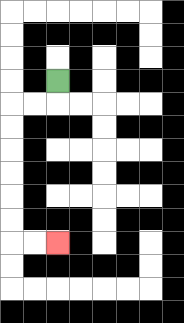{'start': '[2, 3]', 'end': '[2, 10]', 'path_directions': 'D,L,L,D,D,D,D,D,D,R,R', 'path_coordinates': '[[2, 3], [2, 4], [1, 4], [0, 4], [0, 5], [0, 6], [0, 7], [0, 8], [0, 9], [0, 10], [1, 10], [2, 10]]'}